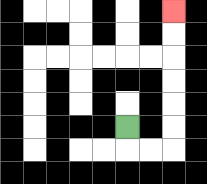{'start': '[5, 5]', 'end': '[7, 0]', 'path_directions': 'D,R,R,U,U,U,U,U,U', 'path_coordinates': '[[5, 5], [5, 6], [6, 6], [7, 6], [7, 5], [7, 4], [7, 3], [7, 2], [7, 1], [7, 0]]'}